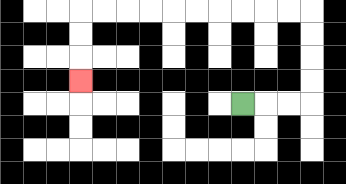{'start': '[10, 4]', 'end': '[3, 3]', 'path_directions': 'R,R,R,U,U,U,U,L,L,L,L,L,L,L,L,L,L,D,D,D', 'path_coordinates': '[[10, 4], [11, 4], [12, 4], [13, 4], [13, 3], [13, 2], [13, 1], [13, 0], [12, 0], [11, 0], [10, 0], [9, 0], [8, 0], [7, 0], [6, 0], [5, 0], [4, 0], [3, 0], [3, 1], [3, 2], [3, 3]]'}